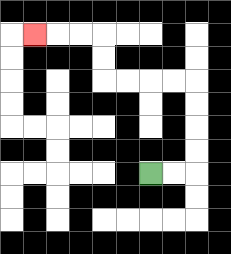{'start': '[6, 7]', 'end': '[1, 1]', 'path_directions': 'R,R,U,U,U,U,L,L,L,L,U,U,L,L,L', 'path_coordinates': '[[6, 7], [7, 7], [8, 7], [8, 6], [8, 5], [8, 4], [8, 3], [7, 3], [6, 3], [5, 3], [4, 3], [4, 2], [4, 1], [3, 1], [2, 1], [1, 1]]'}